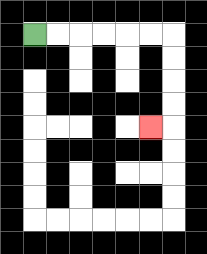{'start': '[1, 1]', 'end': '[6, 5]', 'path_directions': 'R,R,R,R,R,R,D,D,D,D,L', 'path_coordinates': '[[1, 1], [2, 1], [3, 1], [4, 1], [5, 1], [6, 1], [7, 1], [7, 2], [7, 3], [7, 4], [7, 5], [6, 5]]'}